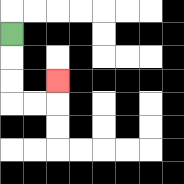{'start': '[0, 1]', 'end': '[2, 3]', 'path_directions': 'D,D,D,R,R,U', 'path_coordinates': '[[0, 1], [0, 2], [0, 3], [0, 4], [1, 4], [2, 4], [2, 3]]'}